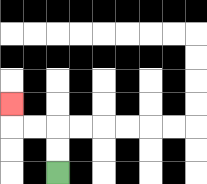{'start': '[2, 7]', 'end': '[0, 4]', 'path_directions': 'U,U,L,L,U', 'path_coordinates': '[[2, 7], [2, 6], [2, 5], [1, 5], [0, 5], [0, 4]]'}